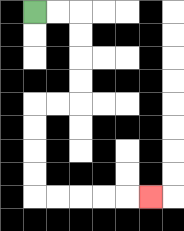{'start': '[1, 0]', 'end': '[6, 8]', 'path_directions': 'R,R,D,D,D,D,L,L,D,D,D,D,R,R,R,R,R', 'path_coordinates': '[[1, 0], [2, 0], [3, 0], [3, 1], [3, 2], [3, 3], [3, 4], [2, 4], [1, 4], [1, 5], [1, 6], [1, 7], [1, 8], [2, 8], [3, 8], [4, 8], [5, 8], [6, 8]]'}